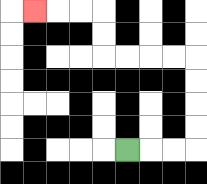{'start': '[5, 6]', 'end': '[1, 0]', 'path_directions': 'R,R,R,U,U,U,U,L,L,L,L,U,U,L,L,L', 'path_coordinates': '[[5, 6], [6, 6], [7, 6], [8, 6], [8, 5], [8, 4], [8, 3], [8, 2], [7, 2], [6, 2], [5, 2], [4, 2], [4, 1], [4, 0], [3, 0], [2, 0], [1, 0]]'}